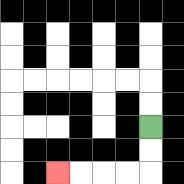{'start': '[6, 5]', 'end': '[2, 7]', 'path_directions': 'D,D,L,L,L,L', 'path_coordinates': '[[6, 5], [6, 6], [6, 7], [5, 7], [4, 7], [3, 7], [2, 7]]'}